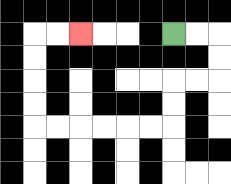{'start': '[7, 1]', 'end': '[3, 1]', 'path_directions': 'R,R,D,D,L,L,D,D,L,L,L,L,L,L,U,U,U,U,R,R', 'path_coordinates': '[[7, 1], [8, 1], [9, 1], [9, 2], [9, 3], [8, 3], [7, 3], [7, 4], [7, 5], [6, 5], [5, 5], [4, 5], [3, 5], [2, 5], [1, 5], [1, 4], [1, 3], [1, 2], [1, 1], [2, 1], [3, 1]]'}